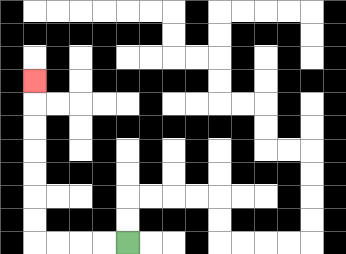{'start': '[5, 10]', 'end': '[1, 3]', 'path_directions': 'L,L,L,L,U,U,U,U,U,U,U', 'path_coordinates': '[[5, 10], [4, 10], [3, 10], [2, 10], [1, 10], [1, 9], [1, 8], [1, 7], [1, 6], [1, 5], [1, 4], [1, 3]]'}